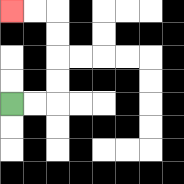{'start': '[0, 4]', 'end': '[0, 0]', 'path_directions': 'R,R,U,U,U,U,L,L', 'path_coordinates': '[[0, 4], [1, 4], [2, 4], [2, 3], [2, 2], [2, 1], [2, 0], [1, 0], [0, 0]]'}